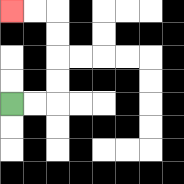{'start': '[0, 4]', 'end': '[0, 0]', 'path_directions': 'R,R,U,U,U,U,L,L', 'path_coordinates': '[[0, 4], [1, 4], [2, 4], [2, 3], [2, 2], [2, 1], [2, 0], [1, 0], [0, 0]]'}